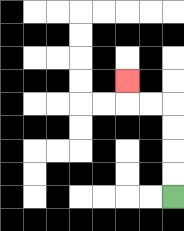{'start': '[7, 8]', 'end': '[5, 3]', 'path_directions': 'U,U,U,U,L,L,U', 'path_coordinates': '[[7, 8], [7, 7], [7, 6], [7, 5], [7, 4], [6, 4], [5, 4], [5, 3]]'}